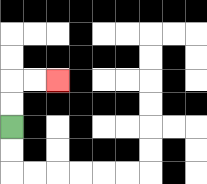{'start': '[0, 5]', 'end': '[2, 3]', 'path_directions': 'U,U,R,R', 'path_coordinates': '[[0, 5], [0, 4], [0, 3], [1, 3], [2, 3]]'}